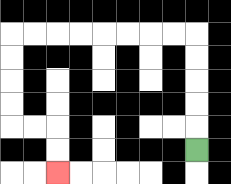{'start': '[8, 6]', 'end': '[2, 7]', 'path_directions': 'U,U,U,U,U,L,L,L,L,L,L,L,L,D,D,D,D,R,R,D,D', 'path_coordinates': '[[8, 6], [8, 5], [8, 4], [8, 3], [8, 2], [8, 1], [7, 1], [6, 1], [5, 1], [4, 1], [3, 1], [2, 1], [1, 1], [0, 1], [0, 2], [0, 3], [0, 4], [0, 5], [1, 5], [2, 5], [2, 6], [2, 7]]'}